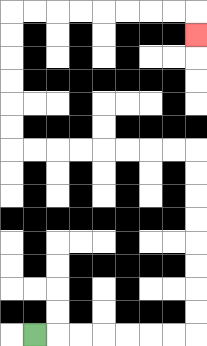{'start': '[1, 14]', 'end': '[8, 1]', 'path_directions': 'R,R,R,R,R,R,R,U,U,U,U,U,U,U,U,L,L,L,L,L,L,L,L,U,U,U,U,U,U,R,R,R,R,R,R,R,R,D', 'path_coordinates': '[[1, 14], [2, 14], [3, 14], [4, 14], [5, 14], [6, 14], [7, 14], [8, 14], [8, 13], [8, 12], [8, 11], [8, 10], [8, 9], [8, 8], [8, 7], [8, 6], [7, 6], [6, 6], [5, 6], [4, 6], [3, 6], [2, 6], [1, 6], [0, 6], [0, 5], [0, 4], [0, 3], [0, 2], [0, 1], [0, 0], [1, 0], [2, 0], [3, 0], [4, 0], [5, 0], [6, 0], [7, 0], [8, 0], [8, 1]]'}